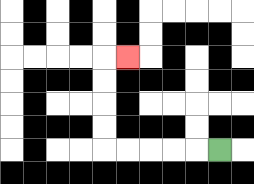{'start': '[9, 6]', 'end': '[5, 2]', 'path_directions': 'L,L,L,L,L,U,U,U,U,R', 'path_coordinates': '[[9, 6], [8, 6], [7, 6], [6, 6], [5, 6], [4, 6], [4, 5], [4, 4], [4, 3], [4, 2], [5, 2]]'}